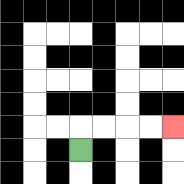{'start': '[3, 6]', 'end': '[7, 5]', 'path_directions': 'U,R,R,R,R', 'path_coordinates': '[[3, 6], [3, 5], [4, 5], [5, 5], [6, 5], [7, 5]]'}